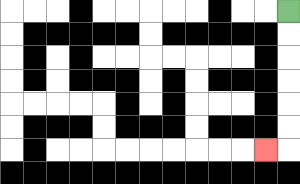{'start': '[12, 0]', 'end': '[11, 6]', 'path_directions': 'D,D,D,D,D,D,L', 'path_coordinates': '[[12, 0], [12, 1], [12, 2], [12, 3], [12, 4], [12, 5], [12, 6], [11, 6]]'}